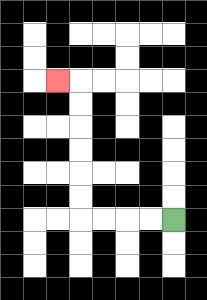{'start': '[7, 9]', 'end': '[2, 3]', 'path_directions': 'L,L,L,L,U,U,U,U,U,U,L', 'path_coordinates': '[[7, 9], [6, 9], [5, 9], [4, 9], [3, 9], [3, 8], [3, 7], [3, 6], [3, 5], [3, 4], [3, 3], [2, 3]]'}